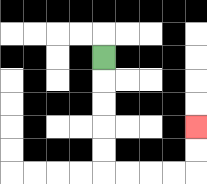{'start': '[4, 2]', 'end': '[8, 5]', 'path_directions': 'D,D,D,D,D,R,R,R,R,U,U', 'path_coordinates': '[[4, 2], [4, 3], [4, 4], [4, 5], [4, 6], [4, 7], [5, 7], [6, 7], [7, 7], [8, 7], [8, 6], [8, 5]]'}